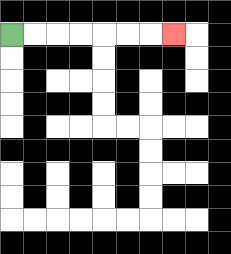{'start': '[0, 1]', 'end': '[7, 1]', 'path_directions': 'R,R,R,R,R,R,R', 'path_coordinates': '[[0, 1], [1, 1], [2, 1], [3, 1], [4, 1], [5, 1], [6, 1], [7, 1]]'}